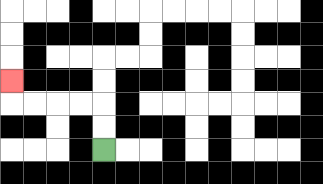{'start': '[4, 6]', 'end': '[0, 3]', 'path_directions': 'U,U,L,L,L,L,U', 'path_coordinates': '[[4, 6], [4, 5], [4, 4], [3, 4], [2, 4], [1, 4], [0, 4], [0, 3]]'}